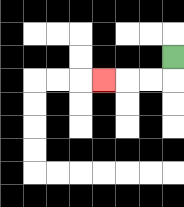{'start': '[7, 2]', 'end': '[4, 3]', 'path_directions': 'D,L,L,L', 'path_coordinates': '[[7, 2], [7, 3], [6, 3], [5, 3], [4, 3]]'}